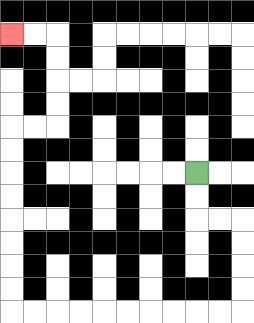{'start': '[8, 7]', 'end': '[0, 1]', 'path_directions': 'D,D,R,R,D,D,D,D,L,L,L,L,L,L,L,L,L,L,U,U,U,U,U,U,U,U,R,R,U,U,U,U,L,L', 'path_coordinates': '[[8, 7], [8, 8], [8, 9], [9, 9], [10, 9], [10, 10], [10, 11], [10, 12], [10, 13], [9, 13], [8, 13], [7, 13], [6, 13], [5, 13], [4, 13], [3, 13], [2, 13], [1, 13], [0, 13], [0, 12], [0, 11], [0, 10], [0, 9], [0, 8], [0, 7], [0, 6], [0, 5], [1, 5], [2, 5], [2, 4], [2, 3], [2, 2], [2, 1], [1, 1], [0, 1]]'}